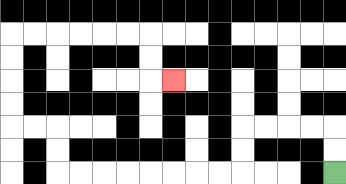{'start': '[14, 7]', 'end': '[7, 3]', 'path_directions': 'U,U,L,L,L,L,D,D,L,L,L,L,L,L,L,L,U,U,L,L,U,U,U,U,R,R,R,R,R,R,D,D,R', 'path_coordinates': '[[14, 7], [14, 6], [14, 5], [13, 5], [12, 5], [11, 5], [10, 5], [10, 6], [10, 7], [9, 7], [8, 7], [7, 7], [6, 7], [5, 7], [4, 7], [3, 7], [2, 7], [2, 6], [2, 5], [1, 5], [0, 5], [0, 4], [0, 3], [0, 2], [0, 1], [1, 1], [2, 1], [3, 1], [4, 1], [5, 1], [6, 1], [6, 2], [6, 3], [7, 3]]'}